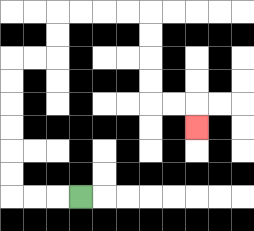{'start': '[3, 8]', 'end': '[8, 5]', 'path_directions': 'L,L,L,U,U,U,U,U,U,R,R,U,U,R,R,R,R,D,D,D,D,R,R,D', 'path_coordinates': '[[3, 8], [2, 8], [1, 8], [0, 8], [0, 7], [0, 6], [0, 5], [0, 4], [0, 3], [0, 2], [1, 2], [2, 2], [2, 1], [2, 0], [3, 0], [4, 0], [5, 0], [6, 0], [6, 1], [6, 2], [6, 3], [6, 4], [7, 4], [8, 4], [8, 5]]'}